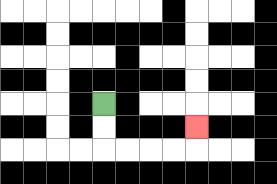{'start': '[4, 4]', 'end': '[8, 5]', 'path_directions': 'D,D,R,R,R,R,U', 'path_coordinates': '[[4, 4], [4, 5], [4, 6], [5, 6], [6, 6], [7, 6], [8, 6], [8, 5]]'}